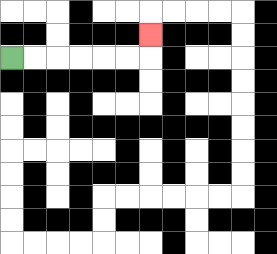{'start': '[0, 2]', 'end': '[6, 1]', 'path_directions': 'R,R,R,R,R,R,U', 'path_coordinates': '[[0, 2], [1, 2], [2, 2], [3, 2], [4, 2], [5, 2], [6, 2], [6, 1]]'}